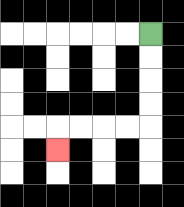{'start': '[6, 1]', 'end': '[2, 6]', 'path_directions': 'D,D,D,D,L,L,L,L,D', 'path_coordinates': '[[6, 1], [6, 2], [6, 3], [6, 4], [6, 5], [5, 5], [4, 5], [3, 5], [2, 5], [2, 6]]'}